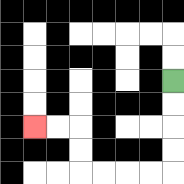{'start': '[7, 3]', 'end': '[1, 5]', 'path_directions': 'D,D,D,D,L,L,L,L,U,U,L,L', 'path_coordinates': '[[7, 3], [7, 4], [7, 5], [7, 6], [7, 7], [6, 7], [5, 7], [4, 7], [3, 7], [3, 6], [3, 5], [2, 5], [1, 5]]'}